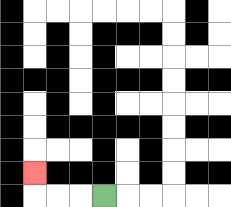{'start': '[4, 8]', 'end': '[1, 7]', 'path_directions': 'L,L,L,U', 'path_coordinates': '[[4, 8], [3, 8], [2, 8], [1, 8], [1, 7]]'}